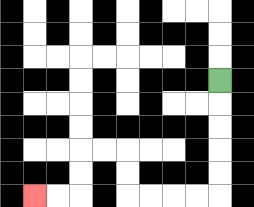{'start': '[9, 3]', 'end': '[1, 8]', 'path_directions': 'D,D,D,D,D,L,L,L,L,U,U,L,L,D,D,L,L', 'path_coordinates': '[[9, 3], [9, 4], [9, 5], [9, 6], [9, 7], [9, 8], [8, 8], [7, 8], [6, 8], [5, 8], [5, 7], [5, 6], [4, 6], [3, 6], [3, 7], [3, 8], [2, 8], [1, 8]]'}